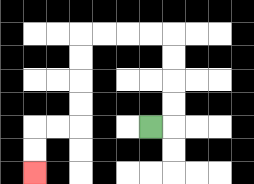{'start': '[6, 5]', 'end': '[1, 7]', 'path_directions': 'R,U,U,U,U,L,L,L,L,D,D,D,D,L,L,D,D', 'path_coordinates': '[[6, 5], [7, 5], [7, 4], [7, 3], [7, 2], [7, 1], [6, 1], [5, 1], [4, 1], [3, 1], [3, 2], [3, 3], [3, 4], [3, 5], [2, 5], [1, 5], [1, 6], [1, 7]]'}